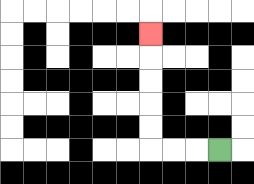{'start': '[9, 6]', 'end': '[6, 1]', 'path_directions': 'L,L,L,U,U,U,U,U', 'path_coordinates': '[[9, 6], [8, 6], [7, 6], [6, 6], [6, 5], [6, 4], [6, 3], [6, 2], [6, 1]]'}